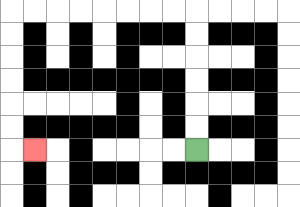{'start': '[8, 6]', 'end': '[1, 6]', 'path_directions': 'U,U,U,U,U,U,L,L,L,L,L,L,L,L,D,D,D,D,D,D,R', 'path_coordinates': '[[8, 6], [8, 5], [8, 4], [8, 3], [8, 2], [8, 1], [8, 0], [7, 0], [6, 0], [5, 0], [4, 0], [3, 0], [2, 0], [1, 0], [0, 0], [0, 1], [0, 2], [0, 3], [0, 4], [0, 5], [0, 6], [1, 6]]'}